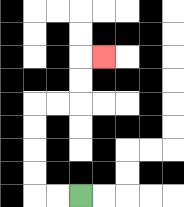{'start': '[3, 8]', 'end': '[4, 2]', 'path_directions': 'L,L,U,U,U,U,R,R,U,U,R', 'path_coordinates': '[[3, 8], [2, 8], [1, 8], [1, 7], [1, 6], [1, 5], [1, 4], [2, 4], [3, 4], [3, 3], [3, 2], [4, 2]]'}